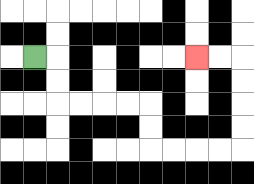{'start': '[1, 2]', 'end': '[8, 2]', 'path_directions': 'R,D,D,R,R,R,R,D,D,R,R,R,R,U,U,U,U,L,L', 'path_coordinates': '[[1, 2], [2, 2], [2, 3], [2, 4], [3, 4], [4, 4], [5, 4], [6, 4], [6, 5], [6, 6], [7, 6], [8, 6], [9, 6], [10, 6], [10, 5], [10, 4], [10, 3], [10, 2], [9, 2], [8, 2]]'}